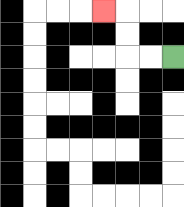{'start': '[7, 2]', 'end': '[4, 0]', 'path_directions': 'L,L,U,U,L', 'path_coordinates': '[[7, 2], [6, 2], [5, 2], [5, 1], [5, 0], [4, 0]]'}